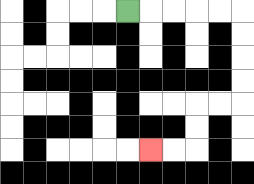{'start': '[5, 0]', 'end': '[6, 6]', 'path_directions': 'R,R,R,R,R,D,D,D,D,L,L,D,D,L,L', 'path_coordinates': '[[5, 0], [6, 0], [7, 0], [8, 0], [9, 0], [10, 0], [10, 1], [10, 2], [10, 3], [10, 4], [9, 4], [8, 4], [8, 5], [8, 6], [7, 6], [6, 6]]'}